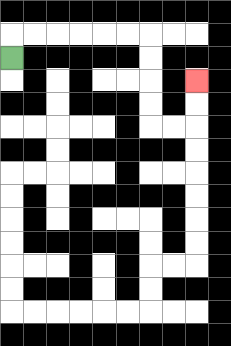{'start': '[0, 2]', 'end': '[8, 3]', 'path_directions': 'U,R,R,R,R,R,R,D,D,D,D,R,R,U,U', 'path_coordinates': '[[0, 2], [0, 1], [1, 1], [2, 1], [3, 1], [4, 1], [5, 1], [6, 1], [6, 2], [6, 3], [6, 4], [6, 5], [7, 5], [8, 5], [8, 4], [8, 3]]'}